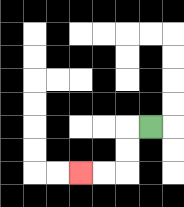{'start': '[6, 5]', 'end': '[3, 7]', 'path_directions': 'L,D,D,L,L', 'path_coordinates': '[[6, 5], [5, 5], [5, 6], [5, 7], [4, 7], [3, 7]]'}